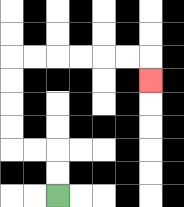{'start': '[2, 8]', 'end': '[6, 3]', 'path_directions': 'U,U,L,L,U,U,U,U,R,R,R,R,R,R,D', 'path_coordinates': '[[2, 8], [2, 7], [2, 6], [1, 6], [0, 6], [0, 5], [0, 4], [0, 3], [0, 2], [1, 2], [2, 2], [3, 2], [4, 2], [5, 2], [6, 2], [6, 3]]'}